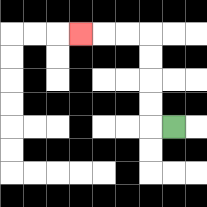{'start': '[7, 5]', 'end': '[3, 1]', 'path_directions': 'L,U,U,U,U,L,L,L', 'path_coordinates': '[[7, 5], [6, 5], [6, 4], [6, 3], [6, 2], [6, 1], [5, 1], [4, 1], [3, 1]]'}